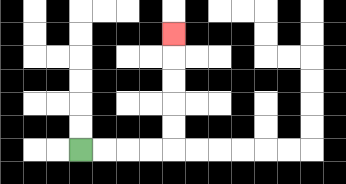{'start': '[3, 6]', 'end': '[7, 1]', 'path_directions': 'R,R,R,R,U,U,U,U,U', 'path_coordinates': '[[3, 6], [4, 6], [5, 6], [6, 6], [7, 6], [7, 5], [7, 4], [7, 3], [7, 2], [7, 1]]'}